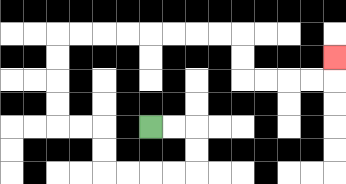{'start': '[6, 5]', 'end': '[14, 2]', 'path_directions': 'R,R,D,D,L,L,L,L,U,U,L,L,U,U,U,U,R,R,R,R,R,R,R,R,D,D,R,R,R,R,U', 'path_coordinates': '[[6, 5], [7, 5], [8, 5], [8, 6], [8, 7], [7, 7], [6, 7], [5, 7], [4, 7], [4, 6], [4, 5], [3, 5], [2, 5], [2, 4], [2, 3], [2, 2], [2, 1], [3, 1], [4, 1], [5, 1], [6, 1], [7, 1], [8, 1], [9, 1], [10, 1], [10, 2], [10, 3], [11, 3], [12, 3], [13, 3], [14, 3], [14, 2]]'}